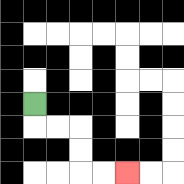{'start': '[1, 4]', 'end': '[5, 7]', 'path_directions': 'D,R,R,D,D,R,R', 'path_coordinates': '[[1, 4], [1, 5], [2, 5], [3, 5], [3, 6], [3, 7], [4, 7], [5, 7]]'}